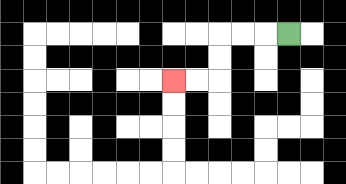{'start': '[12, 1]', 'end': '[7, 3]', 'path_directions': 'L,L,L,D,D,L,L', 'path_coordinates': '[[12, 1], [11, 1], [10, 1], [9, 1], [9, 2], [9, 3], [8, 3], [7, 3]]'}